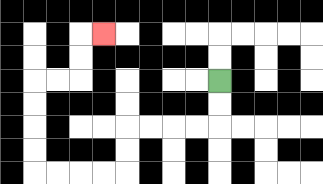{'start': '[9, 3]', 'end': '[4, 1]', 'path_directions': 'D,D,L,L,L,L,D,D,L,L,L,L,U,U,U,U,R,R,U,U,R', 'path_coordinates': '[[9, 3], [9, 4], [9, 5], [8, 5], [7, 5], [6, 5], [5, 5], [5, 6], [5, 7], [4, 7], [3, 7], [2, 7], [1, 7], [1, 6], [1, 5], [1, 4], [1, 3], [2, 3], [3, 3], [3, 2], [3, 1], [4, 1]]'}